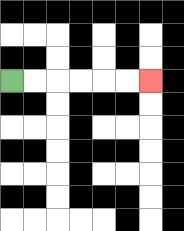{'start': '[0, 3]', 'end': '[6, 3]', 'path_directions': 'R,R,R,R,R,R', 'path_coordinates': '[[0, 3], [1, 3], [2, 3], [3, 3], [4, 3], [5, 3], [6, 3]]'}